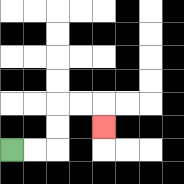{'start': '[0, 6]', 'end': '[4, 5]', 'path_directions': 'R,R,U,U,R,R,D', 'path_coordinates': '[[0, 6], [1, 6], [2, 6], [2, 5], [2, 4], [3, 4], [4, 4], [4, 5]]'}